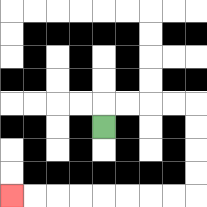{'start': '[4, 5]', 'end': '[0, 8]', 'path_directions': 'U,R,R,R,R,D,D,D,D,L,L,L,L,L,L,L,L', 'path_coordinates': '[[4, 5], [4, 4], [5, 4], [6, 4], [7, 4], [8, 4], [8, 5], [8, 6], [8, 7], [8, 8], [7, 8], [6, 8], [5, 8], [4, 8], [3, 8], [2, 8], [1, 8], [0, 8]]'}